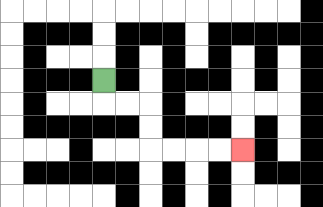{'start': '[4, 3]', 'end': '[10, 6]', 'path_directions': 'D,R,R,D,D,R,R,R,R', 'path_coordinates': '[[4, 3], [4, 4], [5, 4], [6, 4], [6, 5], [6, 6], [7, 6], [8, 6], [9, 6], [10, 6]]'}